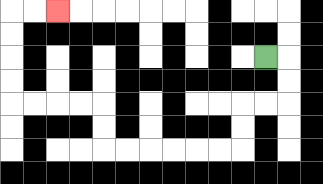{'start': '[11, 2]', 'end': '[2, 0]', 'path_directions': 'R,D,D,L,L,D,D,L,L,L,L,L,L,U,U,L,L,L,L,U,U,U,U,R,R', 'path_coordinates': '[[11, 2], [12, 2], [12, 3], [12, 4], [11, 4], [10, 4], [10, 5], [10, 6], [9, 6], [8, 6], [7, 6], [6, 6], [5, 6], [4, 6], [4, 5], [4, 4], [3, 4], [2, 4], [1, 4], [0, 4], [0, 3], [0, 2], [0, 1], [0, 0], [1, 0], [2, 0]]'}